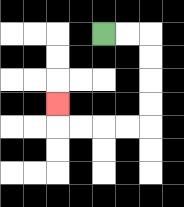{'start': '[4, 1]', 'end': '[2, 4]', 'path_directions': 'R,R,D,D,D,D,L,L,L,L,U', 'path_coordinates': '[[4, 1], [5, 1], [6, 1], [6, 2], [6, 3], [6, 4], [6, 5], [5, 5], [4, 5], [3, 5], [2, 5], [2, 4]]'}